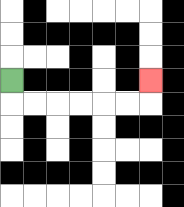{'start': '[0, 3]', 'end': '[6, 3]', 'path_directions': 'D,R,R,R,R,R,R,U', 'path_coordinates': '[[0, 3], [0, 4], [1, 4], [2, 4], [3, 4], [4, 4], [5, 4], [6, 4], [6, 3]]'}